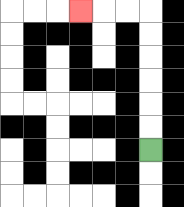{'start': '[6, 6]', 'end': '[3, 0]', 'path_directions': 'U,U,U,U,U,U,L,L,L', 'path_coordinates': '[[6, 6], [6, 5], [6, 4], [6, 3], [6, 2], [6, 1], [6, 0], [5, 0], [4, 0], [3, 0]]'}